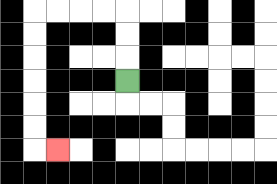{'start': '[5, 3]', 'end': '[2, 6]', 'path_directions': 'U,U,U,L,L,L,L,D,D,D,D,D,D,R', 'path_coordinates': '[[5, 3], [5, 2], [5, 1], [5, 0], [4, 0], [3, 0], [2, 0], [1, 0], [1, 1], [1, 2], [1, 3], [1, 4], [1, 5], [1, 6], [2, 6]]'}